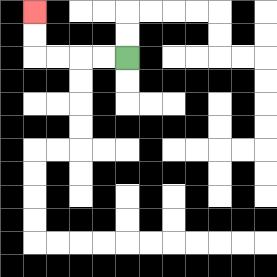{'start': '[5, 2]', 'end': '[1, 0]', 'path_directions': 'L,L,L,L,U,U', 'path_coordinates': '[[5, 2], [4, 2], [3, 2], [2, 2], [1, 2], [1, 1], [1, 0]]'}